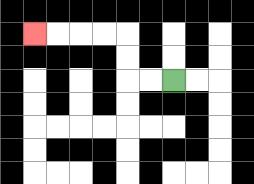{'start': '[7, 3]', 'end': '[1, 1]', 'path_directions': 'L,L,U,U,L,L,L,L', 'path_coordinates': '[[7, 3], [6, 3], [5, 3], [5, 2], [5, 1], [4, 1], [3, 1], [2, 1], [1, 1]]'}